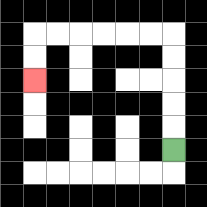{'start': '[7, 6]', 'end': '[1, 3]', 'path_directions': 'U,U,U,U,U,L,L,L,L,L,L,D,D', 'path_coordinates': '[[7, 6], [7, 5], [7, 4], [7, 3], [7, 2], [7, 1], [6, 1], [5, 1], [4, 1], [3, 1], [2, 1], [1, 1], [1, 2], [1, 3]]'}